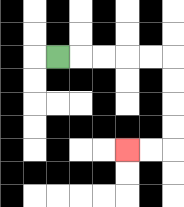{'start': '[2, 2]', 'end': '[5, 6]', 'path_directions': 'R,R,R,R,R,D,D,D,D,L,L', 'path_coordinates': '[[2, 2], [3, 2], [4, 2], [5, 2], [6, 2], [7, 2], [7, 3], [7, 4], [7, 5], [7, 6], [6, 6], [5, 6]]'}